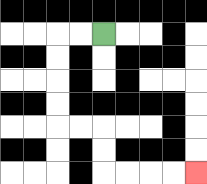{'start': '[4, 1]', 'end': '[8, 7]', 'path_directions': 'L,L,D,D,D,D,R,R,D,D,R,R,R,R', 'path_coordinates': '[[4, 1], [3, 1], [2, 1], [2, 2], [2, 3], [2, 4], [2, 5], [3, 5], [4, 5], [4, 6], [4, 7], [5, 7], [6, 7], [7, 7], [8, 7]]'}